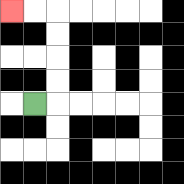{'start': '[1, 4]', 'end': '[0, 0]', 'path_directions': 'R,U,U,U,U,L,L', 'path_coordinates': '[[1, 4], [2, 4], [2, 3], [2, 2], [2, 1], [2, 0], [1, 0], [0, 0]]'}